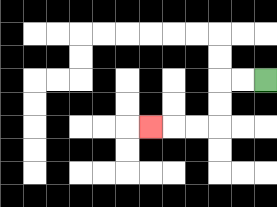{'start': '[11, 3]', 'end': '[6, 5]', 'path_directions': 'L,L,D,D,L,L,L', 'path_coordinates': '[[11, 3], [10, 3], [9, 3], [9, 4], [9, 5], [8, 5], [7, 5], [6, 5]]'}